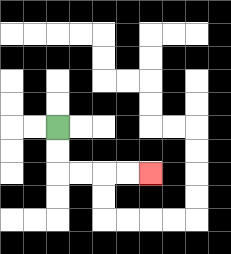{'start': '[2, 5]', 'end': '[6, 7]', 'path_directions': 'D,D,R,R,R,R', 'path_coordinates': '[[2, 5], [2, 6], [2, 7], [3, 7], [4, 7], [5, 7], [6, 7]]'}